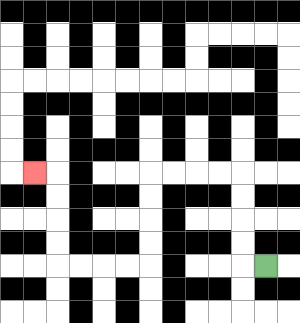{'start': '[11, 11]', 'end': '[1, 7]', 'path_directions': 'L,U,U,U,U,L,L,L,L,D,D,D,D,L,L,L,L,U,U,U,U,L', 'path_coordinates': '[[11, 11], [10, 11], [10, 10], [10, 9], [10, 8], [10, 7], [9, 7], [8, 7], [7, 7], [6, 7], [6, 8], [6, 9], [6, 10], [6, 11], [5, 11], [4, 11], [3, 11], [2, 11], [2, 10], [2, 9], [2, 8], [2, 7], [1, 7]]'}